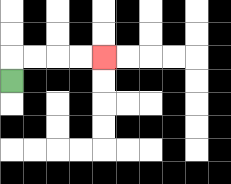{'start': '[0, 3]', 'end': '[4, 2]', 'path_directions': 'U,R,R,R,R', 'path_coordinates': '[[0, 3], [0, 2], [1, 2], [2, 2], [3, 2], [4, 2]]'}